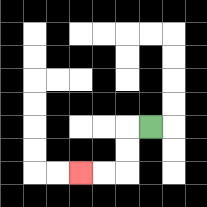{'start': '[6, 5]', 'end': '[3, 7]', 'path_directions': 'L,D,D,L,L', 'path_coordinates': '[[6, 5], [5, 5], [5, 6], [5, 7], [4, 7], [3, 7]]'}